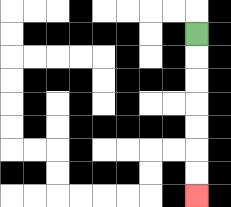{'start': '[8, 1]', 'end': '[8, 8]', 'path_directions': 'D,D,D,D,D,D,D', 'path_coordinates': '[[8, 1], [8, 2], [8, 3], [8, 4], [8, 5], [8, 6], [8, 7], [8, 8]]'}